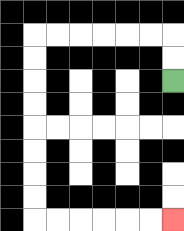{'start': '[7, 3]', 'end': '[7, 9]', 'path_directions': 'U,U,L,L,L,L,L,L,D,D,D,D,D,D,D,D,R,R,R,R,R,R', 'path_coordinates': '[[7, 3], [7, 2], [7, 1], [6, 1], [5, 1], [4, 1], [3, 1], [2, 1], [1, 1], [1, 2], [1, 3], [1, 4], [1, 5], [1, 6], [1, 7], [1, 8], [1, 9], [2, 9], [3, 9], [4, 9], [5, 9], [6, 9], [7, 9]]'}